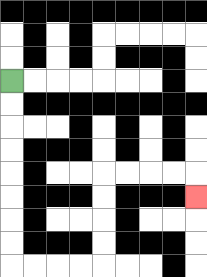{'start': '[0, 3]', 'end': '[8, 8]', 'path_directions': 'D,D,D,D,D,D,D,D,R,R,R,R,U,U,U,U,R,R,R,R,D', 'path_coordinates': '[[0, 3], [0, 4], [0, 5], [0, 6], [0, 7], [0, 8], [0, 9], [0, 10], [0, 11], [1, 11], [2, 11], [3, 11], [4, 11], [4, 10], [4, 9], [4, 8], [4, 7], [5, 7], [6, 7], [7, 7], [8, 7], [8, 8]]'}